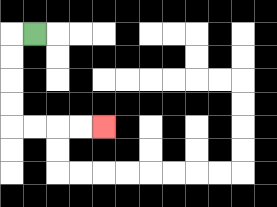{'start': '[1, 1]', 'end': '[4, 5]', 'path_directions': 'L,D,D,D,D,R,R,R,R', 'path_coordinates': '[[1, 1], [0, 1], [0, 2], [0, 3], [0, 4], [0, 5], [1, 5], [2, 5], [3, 5], [4, 5]]'}